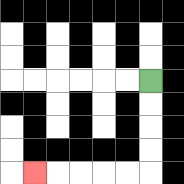{'start': '[6, 3]', 'end': '[1, 7]', 'path_directions': 'D,D,D,D,L,L,L,L,L', 'path_coordinates': '[[6, 3], [6, 4], [6, 5], [6, 6], [6, 7], [5, 7], [4, 7], [3, 7], [2, 7], [1, 7]]'}